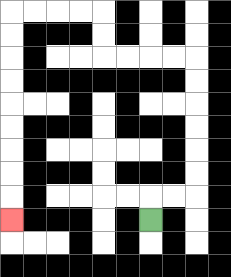{'start': '[6, 9]', 'end': '[0, 9]', 'path_directions': 'U,R,R,U,U,U,U,U,U,L,L,L,L,U,U,L,L,L,L,D,D,D,D,D,D,D,D,D', 'path_coordinates': '[[6, 9], [6, 8], [7, 8], [8, 8], [8, 7], [8, 6], [8, 5], [8, 4], [8, 3], [8, 2], [7, 2], [6, 2], [5, 2], [4, 2], [4, 1], [4, 0], [3, 0], [2, 0], [1, 0], [0, 0], [0, 1], [0, 2], [0, 3], [0, 4], [0, 5], [0, 6], [0, 7], [0, 8], [0, 9]]'}